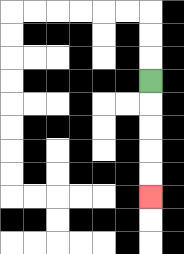{'start': '[6, 3]', 'end': '[6, 8]', 'path_directions': 'D,D,D,D,D', 'path_coordinates': '[[6, 3], [6, 4], [6, 5], [6, 6], [6, 7], [6, 8]]'}